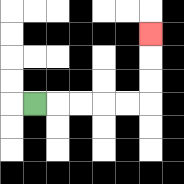{'start': '[1, 4]', 'end': '[6, 1]', 'path_directions': 'R,R,R,R,R,U,U,U', 'path_coordinates': '[[1, 4], [2, 4], [3, 4], [4, 4], [5, 4], [6, 4], [6, 3], [6, 2], [6, 1]]'}